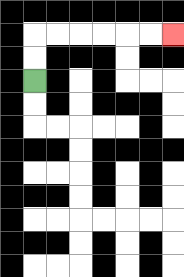{'start': '[1, 3]', 'end': '[7, 1]', 'path_directions': 'U,U,R,R,R,R,R,R', 'path_coordinates': '[[1, 3], [1, 2], [1, 1], [2, 1], [3, 1], [4, 1], [5, 1], [6, 1], [7, 1]]'}